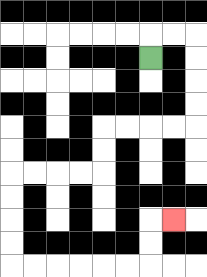{'start': '[6, 2]', 'end': '[7, 9]', 'path_directions': 'U,R,R,D,D,D,D,L,L,L,L,D,D,L,L,L,L,D,D,D,D,R,R,R,R,R,R,U,U,R', 'path_coordinates': '[[6, 2], [6, 1], [7, 1], [8, 1], [8, 2], [8, 3], [8, 4], [8, 5], [7, 5], [6, 5], [5, 5], [4, 5], [4, 6], [4, 7], [3, 7], [2, 7], [1, 7], [0, 7], [0, 8], [0, 9], [0, 10], [0, 11], [1, 11], [2, 11], [3, 11], [4, 11], [5, 11], [6, 11], [6, 10], [6, 9], [7, 9]]'}